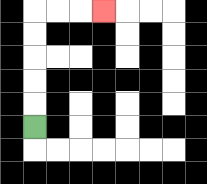{'start': '[1, 5]', 'end': '[4, 0]', 'path_directions': 'U,U,U,U,U,R,R,R', 'path_coordinates': '[[1, 5], [1, 4], [1, 3], [1, 2], [1, 1], [1, 0], [2, 0], [3, 0], [4, 0]]'}